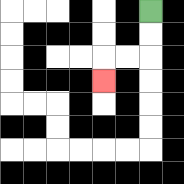{'start': '[6, 0]', 'end': '[4, 3]', 'path_directions': 'D,D,L,L,D', 'path_coordinates': '[[6, 0], [6, 1], [6, 2], [5, 2], [4, 2], [4, 3]]'}